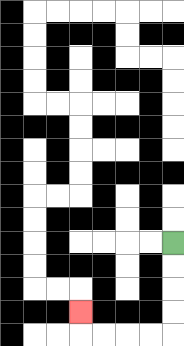{'start': '[7, 10]', 'end': '[3, 13]', 'path_directions': 'D,D,D,D,L,L,L,L,U', 'path_coordinates': '[[7, 10], [7, 11], [7, 12], [7, 13], [7, 14], [6, 14], [5, 14], [4, 14], [3, 14], [3, 13]]'}